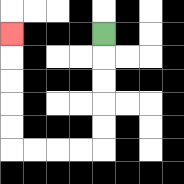{'start': '[4, 1]', 'end': '[0, 1]', 'path_directions': 'D,D,D,D,D,L,L,L,L,U,U,U,U,U', 'path_coordinates': '[[4, 1], [4, 2], [4, 3], [4, 4], [4, 5], [4, 6], [3, 6], [2, 6], [1, 6], [0, 6], [0, 5], [0, 4], [0, 3], [0, 2], [0, 1]]'}